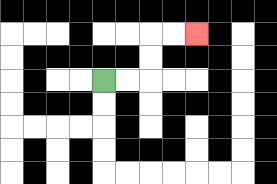{'start': '[4, 3]', 'end': '[8, 1]', 'path_directions': 'R,R,U,U,R,R', 'path_coordinates': '[[4, 3], [5, 3], [6, 3], [6, 2], [6, 1], [7, 1], [8, 1]]'}